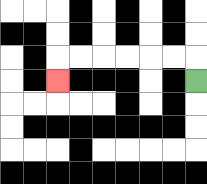{'start': '[8, 3]', 'end': '[2, 3]', 'path_directions': 'U,L,L,L,L,L,L,D', 'path_coordinates': '[[8, 3], [8, 2], [7, 2], [6, 2], [5, 2], [4, 2], [3, 2], [2, 2], [2, 3]]'}